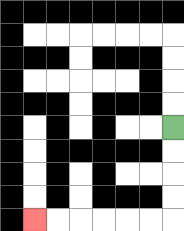{'start': '[7, 5]', 'end': '[1, 9]', 'path_directions': 'D,D,D,D,L,L,L,L,L,L', 'path_coordinates': '[[7, 5], [7, 6], [7, 7], [7, 8], [7, 9], [6, 9], [5, 9], [4, 9], [3, 9], [2, 9], [1, 9]]'}